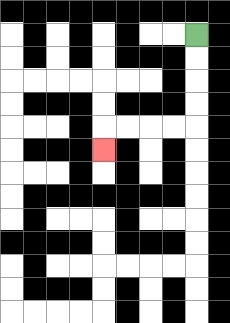{'start': '[8, 1]', 'end': '[4, 6]', 'path_directions': 'D,D,D,D,L,L,L,L,D', 'path_coordinates': '[[8, 1], [8, 2], [8, 3], [8, 4], [8, 5], [7, 5], [6, 5], [5, 5], [4, 5], [4, 6]]'}